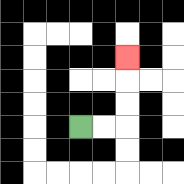{'start': '[3, 5]', 'end': '[5, 2]', 'path_directions': 'R,R,U,U,U', 'path_coordinates': '[[3, 5], [4, 5], [5, 5], [5, 4], [5, 3], [5, 2]]'}